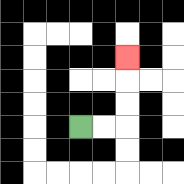{'start': '[3, 5]', 'end': '[5, 2]', 'path_directions': 'R,R,U,U,U', 'path_coordinates': '[[3, 5], [4, 5], [5, 5], [5, 4], [5, 3], [5, 2]]'}